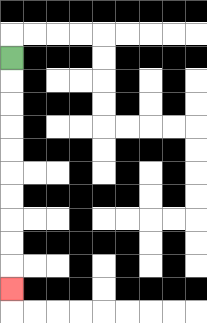{'start': '[0, 2]', 'end': '[0, 12]', 'path_directions': 'D,D,D,D,D,D,D,D,D,D', 'path_coordinates': '[[0, 2], [0, 3], [0, 4], [0, 5], [0, 6], [0, 7], [0, 8], [0, 9], [0, 10], [0, 11], [0, 12]]'}